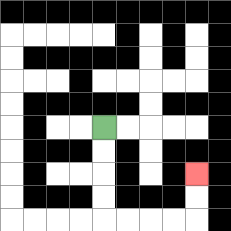{'start': '[4, 5]', 'end': '[8, 7]', 'path_directions': 'D,D,D,D,R,R,R,R,U,U', 'path_coordinates': '[[4, 5], [4, 6], [4, 7], [4, 8], [4, 9], [5, 9], [6, 9], [7, 9], [8, 9], [8, 8], [8, 7]]'}